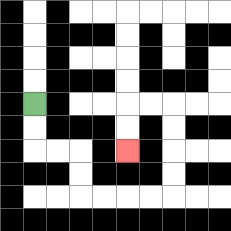{'start': '[1, 4]', 'end': '[5, 6]', 'path_directions': 'D,D,R,R,D,D,R,R,R,R,U,U,U,U,L,L,D,D', 'path_coordinates': '[[1, 4], [1, 5], [1, 6], [2, 6], [3, 6], [3, 7], [3, 8], [4, 8], [5, 8], [6, 8], [7, 8], [7, 7], [7, 6], [7, 5], [7, 4], [6, 4], [5, 4], [5, 5], [5, 6]]'}